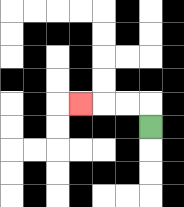{'start': '[6, 5]', 'end': '[3, 4]', 'path_directions': 'U,L,L,L', 'path_coordinates': '[[6, 5], [6, 4], [5, 4], [4, 4], [3, 4]]'}